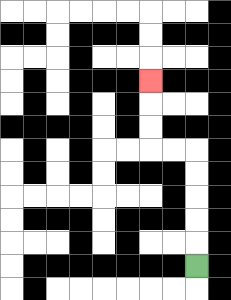{'start': '[8, 11]', 'end': '[6, 3]', 'path_directions': 'U,U,U,U,U,L,L,U,U,U', 'path_coordinates': '[[8, 11], [8, 10], [8, 9], [8, 8], [8, 7], [8, 6], [7, 6], [6, 6], [6, 5], [6, 4], [6, 3]]'}